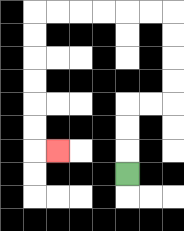{'start': '[5, 7]', 'end': '[2, 6]', 'path_directions': 'U,U,U,R,R,U,U,U,U,L,L,L,L,L,L,D,D,D,D,D,D,R', 'path_coordinates': '[[5, 7], [5, 6], [5, 5], [5, 4], [6, 4], [7, 4], [7, 3], [7, 2], [7, 1], [7, 0], [6, 0], [5, 0], [4, 0], [3, 0], [2, 0], [1, 0], [1, 1], [1, 2], [1, 3], [1, 4], [1, 5], [1, 6], [2, 6]]'}